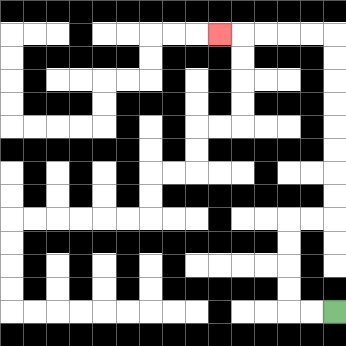{'start': '[14, 13]', 'end': '[9, 1]', 'path_directions': 'L,L,U,U,U,U,R,R,U,U,U,U,U,U,U,U,L,L,L,L,L', 'path_coordinates': '[[14, 13], [13, 13], [12, 13], [12, 12], [12, 11], [12, 10], [12, 9], [13, 9], [14, 9], [14, 8], [14, 7], [14, 6], [14, 5], [14, 4], [14, 3], [14, 2], [14, 1], [13, 1], [12, 1], [11, 1], [10, 1], [9, 1]]'}